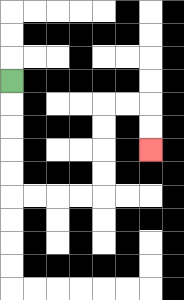{'start': '[0, 3]', 'end': '[6, 6]', 'path_directions': 'D,D,D,D,D,R,R,R,R,U,U,U,U,R,R,D,D', 'path_coordinates': '[[0, 3], [0, 4], [0, 5], [0, 6], [0, 7], [0, 8], [1, 8], [2, 8], [3, 8], [4, 8], [4, 7], [4, 6], [4, 5], [4, 4], [5, 4], [6, 4], [6, 5], [6, 6]]'}